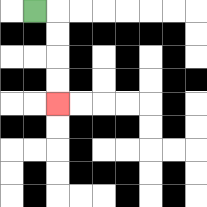{'start': '[1, 0]', 'end': '[2, 4]', 'path_directions': 'R,D,D,D,D', 'path_coordinates': '[[1, 0], [2, 0], [2, 1], [2, 2], [2, 3], [2, 4]]'}